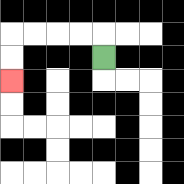{'start': '[4, 2]', 'end': '[0, 3]', 'path_directions': 'U,L,L,L,L,D,D', 'path_coordinates': '[[4, 2], [4, 1], [3, 1], [2, 1], [1, 1], [0, 1], [0, 2], [0, 3]]'}